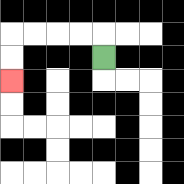{'start': '[4, 2]', 'end': '[0, 3]', 'path_directions': 'U,L,L,L,L,D,D', 'path_coordinates': '[[4, 2], [4, 1], [3, 1], [2, 1], [1, 1], [0, 1], [0, 2], [0, 3]]'}